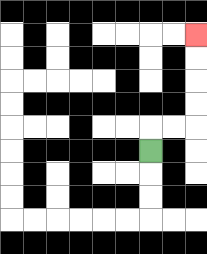{'start': '[6, 6]', 'end': '[8, 1]', 'path_directions': 'U,R,R,U,U,U,U', 'path_coordinates': '[[6, 6], [6, 5], [7, 5], [8, 5], [8, 4], [8, 3], [8, 2], [8, 1]]'}